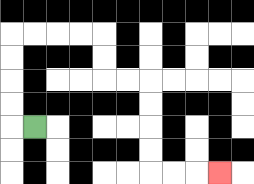{'start': '[1, 5]', 'end': '[9, 7]', 'path_directions': 'L,U,U,U,U,R,R,R,R,D,D,R,R,D,D,D,D,R,R,R', 'path_coordinates': '[[1, 5], [0, 5], [0, 4], [0, 3], [0, 2], [0, 1], [1, 1], [2, 1], [3, 1], [4, 1], [4, 2], [4, 3], [5, 3], [6, 3], [6, 4], [6, 5], [6, 6], [6, 7], [7, 7], [8, 7], [9, 7]]'}